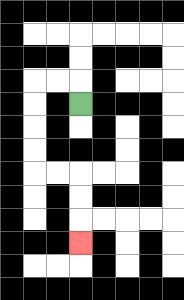{'start': '[3, 4]', 'end': '[3, 10]', 'path_directions': 'U,L,L,D,D,D,D,R,R,D,D,D', 'path_coordinates': '[[3, 4], [3, 3], [2, 3], [1, 3], [1, 4], [1, 5], [1, 6], [1, 7], [2, 7], [3, 7], [3, 8], [3, 9], [3, 10]]'}